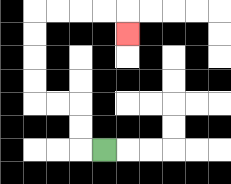{'start': '[4, 6]', 'end': '[5, 1]', 'path_directions': 'L,U,U,L,L,U,U,U,U,R,R,R,R,D', 'path_coordinates': '[[4, 6], [3, 6], [3, 5], [3, 4], [2, 4], [1, 4], [1, 3], [1, 2], [1, 1], [1, 0], [2, 0], [3, 0], [4, 0], [5, 0], [5, 1]]'}